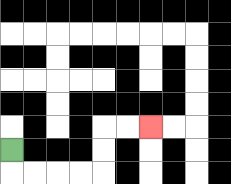{'start': '[0, 6]', 'end': '[6, 5]', 'path_directions': 'D,R,R,R,R,U,U,R,R', 'path_coordinates': '[[0, 6], [0, 7], [1, 7], [2, 7], [3, 7], [4, 7], [4, 6], [4, 5], [5, 5], [6, 5]]'}